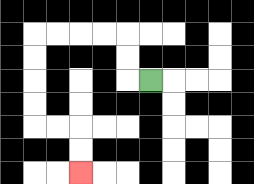{'start': '[6, 3]', 'end': '[3, 7]', 'path_directions': 'L,U,U,L,L,L,L,D,D,D,D,R,R,D,D', 'path_coordinates': '[[6, 3], [5, 3], [5, 2], [5, 1], [4, 1], [3, 1], [2, 1], [1, 1], [1, 2], [1, 3], [1, 4], [1, 5], [2, 5], [3, 5], [3, 6], [3, 7]]'}